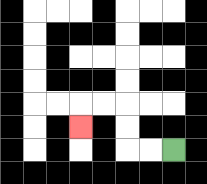{'start': '[7, 6]', 'end': '[3, 5]', 'path_directions': 'L,L,U,U,L,L,D', 'path_coordinates': '[[7, 6], [6, 6], [5, 6], [5, 5], [5, 4], [4, 4], [3, 4], [3, 5]]'}